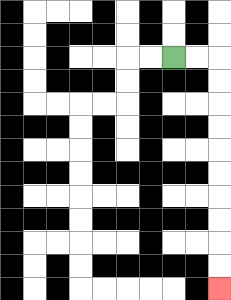{'start': '[7, 2]', 'end': '[9, 12]', 'path_directions': 'R,R,D,D,D,D,D,D,D,D,D,D', 'path_coordinates': '[[7, 2], [8, 2], [9, 2], [9, 3], [9, 4], [9, 5], [9, 6], [9, 7], [9, 8], [9, 9], [9, 10], [9, 11], [9, 12]]'}